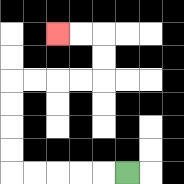{'start': '[5, 7]', 'end': '[2, 1]', 'path_directions': 'L,L,L,L,L,U,U,U,U,R,R,R,R,U,U,L,L', 'path_coordinates': '[[5, 7], [4, 7], [3, 7], [2, 7], [1, 7], [0, 7], [0, 6], [0, 5], [0, 4], [0, 3], [1, 3], [2, 3], [3, 3], [4, 3], [4, 2], [4, 1], [3, 1], [2, 1]]'}